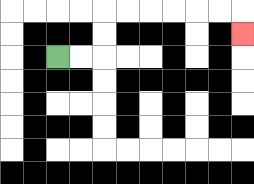{'start': '[2, 2]', 'end': '[10, 1]', 'path_directions': 'R,R,U,U,R,R,R,R,R,R,D', 'path_coordinates': '[[2, 2], [3, 2], [4, 2], [4, 1], [4, 0], [5, 0], [6, 0], [7, 0], [8, 0], [9, 0], [10, 0], [10, 1]]'}